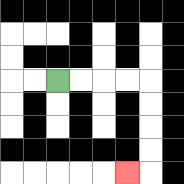{'start': '[2, 3]', 'end': '[5, 7]', 'path_directions': 'R,R,R,R,D,D,D,D,L', 'path_coordinates': '[[2, 3], [3, 3], [4, 3], [5, 3], [6, 3], [6, 4], [6, 5], [6, 6], [6, 7], [5, 7]]'}